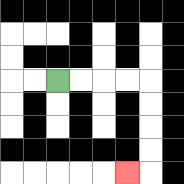{'start': '[2, 3]', 'end': '[5, 7]', 'path_directions': 'R,R,R,R,D,D,D,D,L', 'path_coordinates': '[[2, 3], [3, 3], [4, 3], [5, 3], [6, 3], [6, 4], [6, 5], [6, 6], [6, 7], [5, 7]]'}